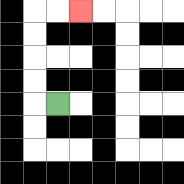{'start': '[2, 4]', 'end': '[3, 0]', 'path_directions': 'L,U,U,U,U,R,R', 'path_coordinates': '[[2, 4], [1, 4], [1, 3], [1, 2], [1, 1], [1, 0], [2, 0], [3, 0]]'}